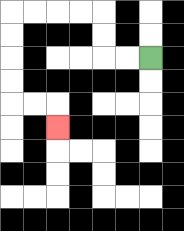{'start': '[6, 2]', 'end': '[2, 5]', 'path_directions': 'L,L,U,U,L,L,L,L,D,D,D,D,R,R,D', 'path_coordinates': '[[6, 2], [5, 2], [4, 2], [4, 1], [4, 0], [3, 0], [2, 0], [1, 0], [0, 0], [0, 1], [0, 2], [0, 3], [0, 4], [1, 4], [2, 4], [2, 5]]'}